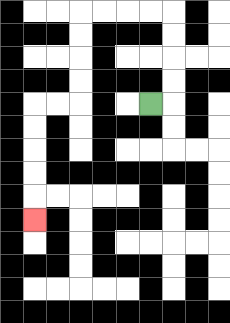{'start': '[6, 4]', 'end': '[1, 9]', 'path_directions': 'R,U,U,U,U,L,L,L,L,D,D,D,D,L,L,D,D,D,D,D', 'path_coordinates': '[[6, 4], [7, 4], [7, 3], [7, 2], [7, 1], [7, 0], [6, 0], [5, 0], [4, 0], [3, 0], [3, 1], [3, 2], [3, 3], [3, 4], [2, 4], [1, 4], [1, 5], [1, 6], [1, 7], [1, 8], [1, 9]]'}